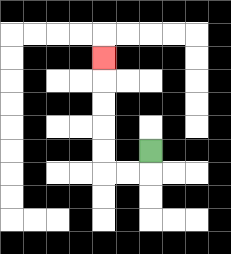{'start': '[6, 6]', 'end': '[4, 2]', 'path_directions': 'D,L,L,U,U,U,U,U', 'path_coordinates': '[[6, 6], [6, 7], [5, 7], [4, 7], [4, 6], [4, 5], [4, 4], [4, 3], [4, 2]]'}